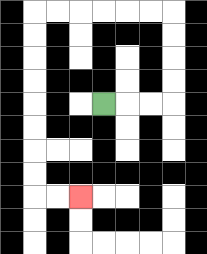{'start': '[4, 4]', 'end': '[3, 8]', 'path_directions': 'R,R,R,U,U,U,U,L,L,L,L,L,L,D,D,D,D,D,D,D,D,R,R', 'path_coordinates': '[[4, 4], [5, 4], [6, 4], [7, 4], [7, 3], [7, 2], [7, 1], [7, 0], [6, 0], [5, 0], [4, 0], [3, 0], [2, 0], [1, 0], [1, 1], [1, 2], [1, 3], [1, 4], [1, 5], [1, 6], [1, 7], [1, 8], [2, 8], [3, 8]]'}